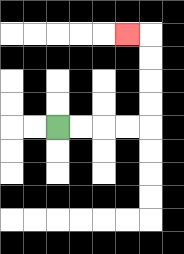{'start': '[2, 5]', 'end': '[5, 1]', 'path_directions': 'R,R,R,R,U,U,U,U,L', 'path_coordinates': '[[2, 5], [3, 5], [4, 5], [5, 5], [6, 5], [6, 4], [6, 3], [6, 2], [6, 1], [5, 1]]'}